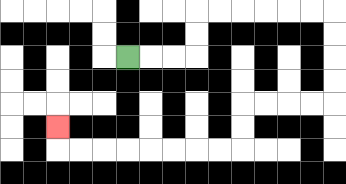{'start': '[5, 2]', 'end': '[2, 5]', 'path_directions': 'R,R,R,U,U,R,R,R,R,R,R,D,D,D,D,L,L,L,L,D,D,L,L,L,L,L,L,L,L,U', 'path_coordinates': '[[5, 2], [6, 2], [7, 2], [8, 2], [8, 1], [8, 0], [9, 0], [10, 0], [11, 0], [12, 0], [13, 0], [14, 0], [14, 1], [14, 2], [14, 3], [14, 4], [13, 4], [12, 4], [11, 4], [10, 4], [10, 5], [10, 6], [9, 6], [8, 6], [7, 6], [6, 6], [5, 6], [4, 6], [3, 6], [2, 6], [2, 5]]'}